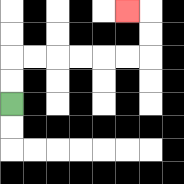{'start': '[0, 4]', 'end': '[5, 0]', 'path_directions': 'U,U,R,R,R,R,R,R,U,U,L', 'path_coordinates': '[[0, 4], [0, 3], [0, 2], [1, 2], [2, 2], [3, 2], [4, 2], [5, 2], [6, 2], [6, 1], [6, 0], [5, 0]]'}